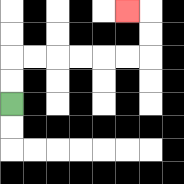{'start': '[0, 4]', 'end': '[5, 0]', 'path_directions': 'U,U,R,R,R,R,R,R,U,U,L', 'path_coordinates': '[[0, 4], [0, 3], [0, 2], [1, 2], [2, 2], [3, 2], [4, 2], [5, 2], [6, 2], [6, 1], [6, 0], [5, 0]]'}